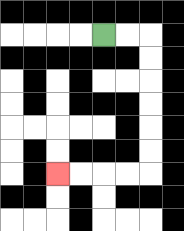{'start': '[4, 1]', 'end': '[2, 7]', 'path_directions': 'R,R,D,D,D,D,D,D,L,L,L,L', 'path_coordinates': '[[4, 1], [5, 1], [6, 1], [6, 2], [6, 3], [6, 4], [6, 5], [6, 6], [6, 7], [5, 7], [4, 7], [3, 7], [2, 7]]'}